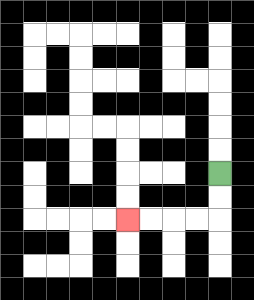{'start': '[9, 7]', 'end': '[5, 9]', 'path_directions': 'D,D,L,L,L,L', 'path_coordinates': '[[9, 7], [9, 8], [9, 9], [8, 9], [7, 9], [6, 9], [5, 9]]'}